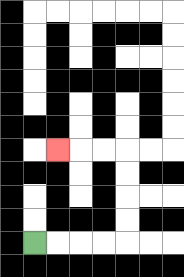{'start': '[1, 10]', 'end': '[2, 6]', 'path_directions': 'R,R,R,R,U,U,U,U,L,L,L', 'path_coordinates': '[[1, 10], [2, 10], [3, 10], [4, 10], [5, 10], [5, 9], [5, 8], [5, 7], [5, 6], [4, 6], [3, 6], [2, 6]]'}